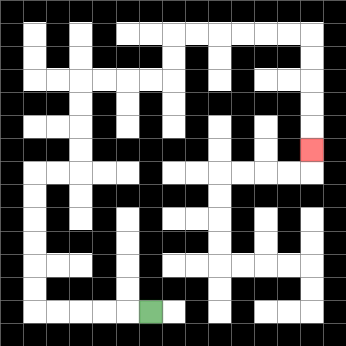{'start': '[6, 13]', 'end': '[13, 6]', 'path_directions': 'L,L,L,L,L,U,U,U,U,U,U,R,R,U,U,U,U,R,R,R,R,U,U,R,R,R,R,R,R,D,D,D,D,D', 'path_coordinates': '[[6, 13], [5, 13], [4, 13], [3, 13], [2, 13], [1, 13], [1, 12], [1, 11], [1, 10], [1, 9], [1, 8], [1, 7], [2, 7], [3, 7], [3, 6], [3, 5], [3, 4], [3, 3], [4, 3], [5, 3], [6, 3], [7, 3], [7, 2], [7, 1], [8, 1], [9, 1], [10, 1], [11, 1], [12, 1], [13, 1], [13, 2], [13, 3], [13, 4], [13, 5], [13, 6]]'}